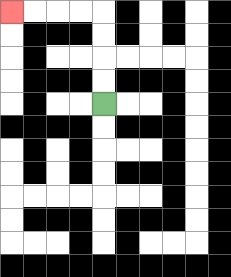{'start': '[4, 4]', 'end': '[0, 0]', 'path_directions': 'U,U,U,U,L,L,L,L', 'path_coordinates': '[[4, 4], [4, 3], [4, 2], [4, 1], [4, 0], [3, 0], [2, 0], [1, 0], [0, 0]]'}